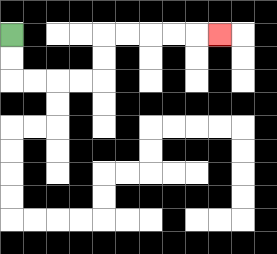{'start': '[0, 1]', 'end': '[9, 1]', 'path_directions': 'D,D,R,R,R,R,U,U,R,R,R,R,R', 'path_coordinates': '[[0, 1], [0, 2], [0, 3], [1, 3], [2, 3], [3, 3], [4, 3], [4, 2], [4, 1], [5, 1], [6, 1], [7, 1], [8, 1], [9, 1]]'}